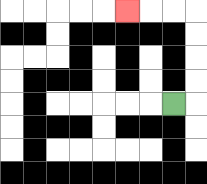{'start': '[7, 4]', 'end': '[5, 0]', 'path_directions': 'R,U,U,U,U,L,L,L', 'path_coordinates': '[[7, 4], [8, 4], [8, 3], [8, 2], [8, 1], [8, 0], [7, 0], [6, 0], [5, 0]]'}